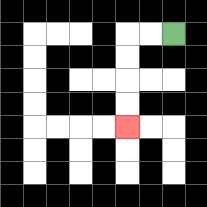{'start': '[7, 1]', 'end': '[5, 5]', 'path_directions': 'L,L,D,D,D,D', 'path_coordinates': '[[7, 1], [6, 1], [5, 1], [5, 2], [5, 3], [5, 4], [5, 5]]'}